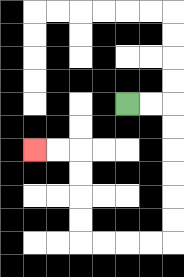{'start': '[5, 4]', 'end': '[1, 6]', 'path_directions': 'R,R,D,D,D,D,D,D,L,L,L,L,U,U,U,U,L,L', 'path_coordinates': '[[5, 4], [6, 4], [7, 4], [7, 5], [7, 6], [7, 7], [7, 8], [7, 9], [7, 10], [6, 10], [5, 10], [4, 10], [3, 10], [3, 9], [3, 8], [3, 7], [3, 6], [2, 6], [1, 6]]'}